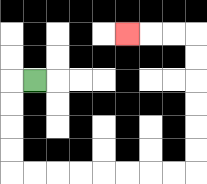{'start': '[1, 3]', 'end': '[5, 1]', 'path_directions': 'L,D,D,D,D,R,R,R,R,R,R,R,R,U,U,U,U,U,U,L,L,L', 'path_coordinates': '[[1, 3], [0, 3], [0, 4], [0, 5], [0, 6], [0, 7], [1, 7], [2, 7], [3, 7], [4, 7], [5, 7], [6, 7], [7, 7], [8, 7], [8, 6], [8, 5], [8, 4], [8, 3], [8, 2], [8, 1], [7, 1], [6, 1], [5, 1]]'}